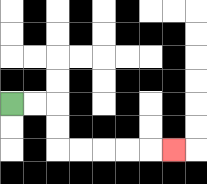{'start': '[0, 4]', 'end': '[7, 6]', 'path_directions': 'R,R,D,D,R,R,R,R,R', 'path_coordinates': '[[0, 4], [1, 4], [2, 4], [2, 5], [2, 6], [3, 6], [4, 6], [5, 6], [6, 6], [7, 6]]'}